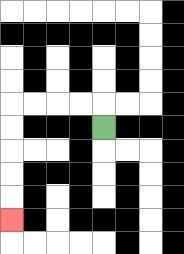{'start': '[4, 5]', 'end': '[0, 9]', 'path_directions': 'U,L,L,L,L,D,D,D,D,D', 'path_coordinates': '[[4, 5], [4, 4], [3, 4], [2, 4], [1, 4], [0, 4], [0, 5], [0, 6], [0, 7], [0, 8], [0, 9]]'}